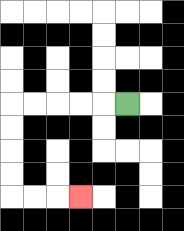{'start': '[5, 4]', 'end': '[3, 8]', 'path_directions': 'L,L,L,L,L,D,D,D,D,R,R,R', 'path_coordinates': '[[5, 4], [4, 4], [3, 4], [2, 4], [1, 4], [0, 4], [0, 5], [0, 6], [0, 7], [0, 8], [1, 8], [2, 8], [3, 8]]'}